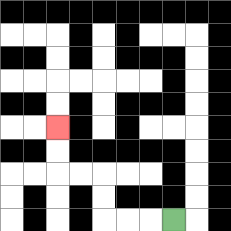{'start': '[7, 9]', 'end': '[2, 5]', 'path_directions': 'L,L,L,U,U,L,L,U,U', 'path_coordinates': '[[7, 9], [6, 9], [5, 9], [4, 9], [4, 8], [4, 7], [3, 7], [2, 7], [2, 6], [2, 5]]'}